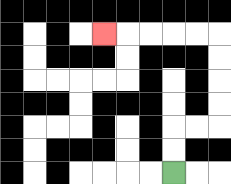{'start': '[7, 7]', 'end': '[4, 1]', 'path_directions': 'U,U,R,R,U,U,U,U,L,L,L,L,L', 'path_coordinates': '[[7, 7], [7, 6], [7, 5], [8, 5], [9, 5], [9, 4], [9, 3], [9, 2], [9, 1], [8, 1], [7, 1], [6, 1], [5, 1], [4, 1]]'}